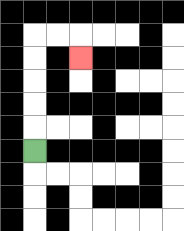{'start': '[1, 6]', 'end': '[3, 2]', 'path_directions': 'U,U,U,U,U,R,R,D', 'path_coordinates': '[[1, 6], [1, 5], [1, 4], [1, 3], [1, 2], [1, 1], [2, 1], [3, 1], [3, 2]]'}